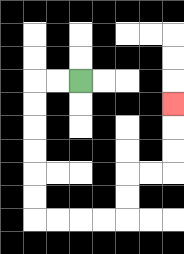{'start': '[3, 3]', 'end': '[7, 4]', 'path_directions': 'L,L,D,D,D,D,D,D,R,R,R,R,U,U,R,R,U,U,U', 'path_coordinates': '[[3, 3], [2, 3], [1, 3], [1, 4], [1, 5], [1, 6], [1, 7], [1, 8], [1, 9], [2, 9], [3, 9], [4, 9], [5, 9], [5, 8], [5, 7], [6, 7], [7, 7], [7, 6], [7, 5], [7, 4]]'}